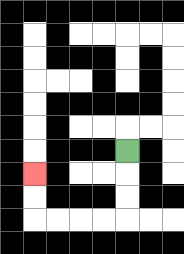{'start': '[5, 6]', 'end': '[1, 7]', 'path_directions': 'D,D,D,L,L,L,L,U,U', 'path_coordinates': '[[5, 6], [5, 7], [5, 8], [5, 9], [4, 9], [3, 9], [2, 9], [1, 9], [1, 8], [1, 7]]'}